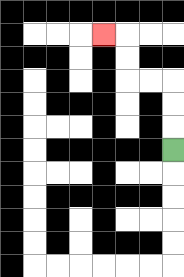{'start': '[7, 6]', 'end': '[4, 1]', 'path_directions': 'U,U,U,L,L,U,U,L', 'path_coordinates': '[[7, 6], [7, 5], [7, 4], [7, 3], [6, 3], [5, 3], [5, 2], [5, 1], [4, 1]]'}